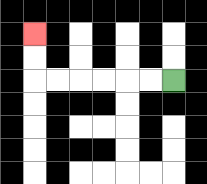{'start': '[7, 3]', 'end': '[1, 1]', 'path_directions': 'L,L,L,L,L,L,U,U', 'path_coordinates': '[[7, 3], [6, 3], [5, 3], [4, 3], [3, 3], [2, 3], [1, 3], [1, 2], [1, 1]]'}